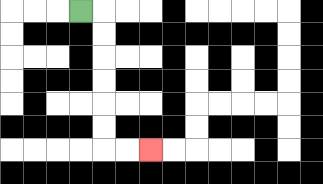{'start': '[3, 0]', 'end': '[6, 6]', 'path_directions': 'R,D,D,D,D,D,D,R,R', 'path_coordinates': '[[3, 0], [4, 0], [4, 1], [4, 2], [4, 3], [4, 4], [4, 5], [4, 6], [5, 6], [6, 6]]'}